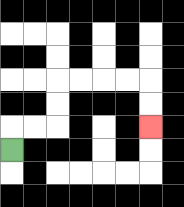{'start': '[0, 6]', 'end': '[6, 5]', 'path_directions': 'U,R,R,U,U,R,R,R,R,D,D', 'path_coordinates': '[[0, 6], [0, 5], [1, 5], [2, 5], [2, 4], [2, 3], [3, 3], [4, 3], [5, 3], [6, 3], [6, 4], [6, 5]]'}